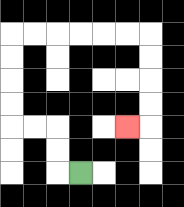{'start': '[3, 7]', 'end': '[5, 5]', 'path_directions': 'L,U,U,L,L,U,U,U,U,R,R,R,R,R,R,D,D,D,D,L', 'path_coordinates': '[[3, 7], [2, 7], [2, 6], [2, 5], [1, 5], [0, 5], [0, 4], [0, 3], [0, 2], [0, 1], [1, 1], [2, 1], [3, 1], [4, 1], [5, 1], [6, 1], [6, 2], [6, 3], [6, 4], [6, 5], [5, 5]]'}